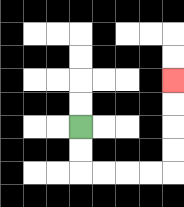{'start': '[3, 5]', 'end': '[7, 3]', 'path_directions': 'D,D,R,R,R,R,U,U,U,U', 'path_coordinates': '[[3, 5], [3, 6], [3, 7], [4, 7], [5, 7], [6, 7], [7, 7], [7, 6], [7, 5], [7, 4], [7, 3]]'}